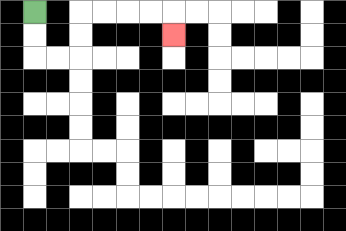{'start': '[1, 0]', 'end': '[7, 1]', 'path_directions': 'D,D,R,R,U,U,R,R,R,R,D', 'path_coordinates': '[[1, 0], [1, 1], [1, 2], [2, 2], [3, 2], [3, 1], [3, 0], [4, 0], [5, 0], [6, 0], [7, 0], [7, 1]]'}